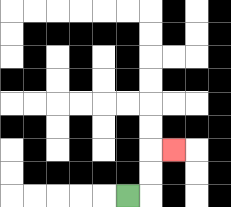{'start': '[5, 8]', 'end': '[7, 6]', 'path_directions': 'R,U,U,R', 'path_coordinates': '[[5, 8], [6, 8], [6, 7], [6, 6], [7, 6]]'}